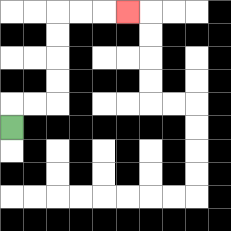{'start': '[0, 5]', 'end': '[5, 0]', 'path_directions': 'U,R,R,U,U,U,U,R,R,R', 'path_coordinates': '[[0, 5], [0, 4], [1, 4], [2, 4], [2, 3], [2, 2], [2, 1], [2, 0], [3, 0], [4, 0], [5, 0]]'}